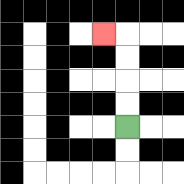{'start': '[5, 5]', 'end': '[4, 1]', 'path_directions': 'U,U,U,U,L', 'path_coordinates': '[[5, 5], [5, 4], [5, 3], [5, 2], [5, 1], [4, 1]]'}